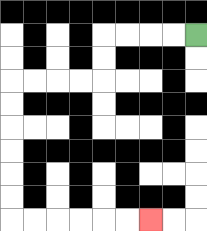{'start': '[8, 1]', 'end': '[6, 9]', 'path_directions': 'L,L,L,L,D,D,L,L,L,L,D,D,D,D,D,D,R,R,R,R,R,R', 'path_coordinates': '[[8, 1], [7, 1], [6, 1], [5, 1], [4, 1], [4, 2], [4, 3], [3, 3], [2, 3], [1, 3], [0, 3], [0, 4], [0, 5], [0, 6], [0, 7], [0, 8], [0, 9], [1, 9], [2, 9], [3, 9], [4, 9], [5, 9], [6, 9]]'}